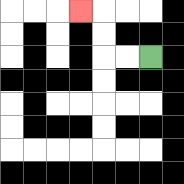{'start': '[6, 2]', 'end': '[3, 0]', 'path_directions': 'L,L,U,U,L', 'path_coordinates': '[[6, 2], [5, 2], [4, 2], [4, 1], [4, 0], [3, 0]]'}